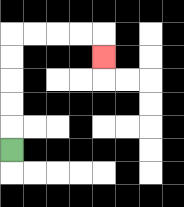{'start': '[0, 6]', 'end': '[4, 2]', 'path_directions': 'U,U,U,U,U,R,R,R,R,D', 'path_coordinates': '[[0, 6], [0, 5], [0, 4], [0, 3], [0, 2], [0, 1], [1, 1], [2, 1], [3, 1], [4, 1], [4, 2]]'}